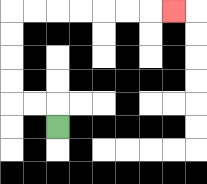{'start': '[2, 5]', 'end': '[7, 0]', 'path_directions': 'U,L,L,U,U,U,U,R,R,R,R,R,R,R', 'path_coordinates': '[[2, 5], [2, 4], [1, 4], [0, 4], [0, 3], [0, 2], [0, 1], [0, 0], [1, 0], [2, 0], [3, 0], [4, 0], [5, 0], [6, 0], [7, 0]]'}